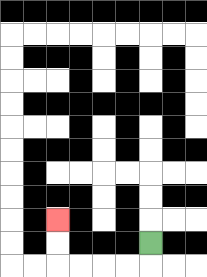{'start': '[6, 10]', 'end': '[2, 9]', 'path_directions': 'D,L,L,L,L,U,U', 'path_coordinates': '[[6, 10], [6, 11], [5, 11], [4, 11], [3, 11], [2, 11], [2, 10], [2, 9]]'}